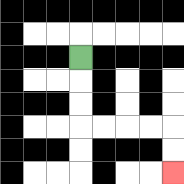{'start': '[3, 2]', 'end': '[7, 7]', 'path_directions': 'D,D,D,R,R,R,R,D,D', 'path_coordinates': '[[3, 2], [3, 3], [3, 4], [3, 5], [4, 5], [5, 5], [6, 5], [7, 5], [7, 6], [7, 7]]'}